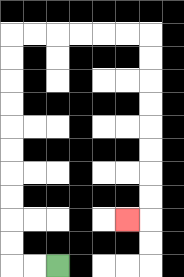{'start': '[2, 11]', 'end': '[5, 9]', 'path_directions': 'L,L,U,U,U,U,U,U,U,U,U,U,R,R,R,R,R,R,D,D,D,D,D,D,D,D,L', 'path_coordinates': '[[2, 11], [1, 11], [0, 11], [0, 10], [0, 9], [0, 8], [0, 7], [0, 6], [0, 5], [0, 4], [0, 3], [0, 2], [0, 1], [1, 1], [2, 1], [3, 1], [4, 1], [5, 1], [6, 1], [6, 2], [6, 3], [6, 4], [6, 5], [6, 6], [6, 7], [6, 8], [6, 9], [5, 9]]'}